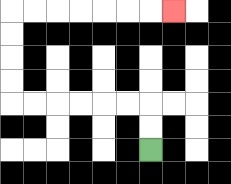{'start': '[6, 6]', 'end': '[7, 0]', 'path_directions': 'U,U,L,L,L,L,L,L,U,U,U,U,R,R,R,R,R,R,R', 'path_coordinates': '[[6, 6], [6, 5], [6, 4], [5, 4], [4, 4], [3, 4], [2, 4], [1, 4], [0, 4], [0, 3], [0, 2], [0, 1], [0, 0], [1, 0], [2, 0], [3, 0], [4, 0], [5, 0], [6, 0], [7, 0]]'}